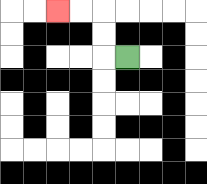{'start': '[5, 2]', 'end': '[2, 0]', 'path_directions': 'L,U,U,L,L', 'path_coordinates': '[[5, 2], [4, 2], [4, 1], [4, 0], [3, 0], [2, 0]]'}